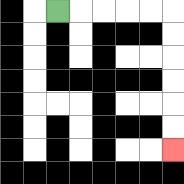{'start': '[2, 0]', 'end': '[7, 6]', 'path_directions': 'R,R,R,R,R,D,D,D,D,D,D', 'path_coordinates': '[[2, 0], [3, 0], [4, 0], [5, 0], [6, 0], [7, 0], [7, 1], [7, 2], [7, 3], [7, 4], [7, 5], [7, 6]]'}